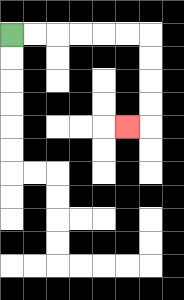{'start': '[0, 1]', 'end': '[5, 5]', 'path_directions': 'R,R,R,R,R,R,D,D,D,D,L', 'path_coordinates': '[[0, 1], [1, 1], [2, 1], [3, 1], [4, 1], [5, 1], [6, 1], [6, 2], [6, 3], [6, 4], [6, 5], [5, 5]]'}